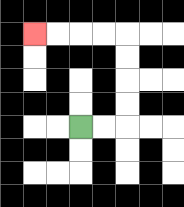{'start': '[3, 5]', 'end': '[1, 1]', 'path_directions': 'R,R,U,U,U,U,L,L,L,L', 'path_coordinates': '[[3, 5], [4, 5], [5, 5], [5, 4], [5, 3], [5, 2], [5, 1], [4, 1], [3, 1], [2, 1], [1, 1]]'}